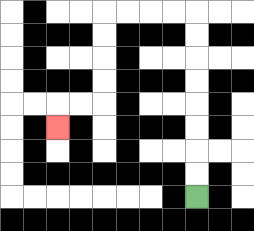{'start': '[8, 8]', 'end': '[2, 5]', 'path_directions': 'U,U,U,U,U,U,U,U,L,L,L,L,D,D,D,D,L,L,D', 'path_coordinates': '[[8, 8], [8, 7], [8, 6], [8, 5], [8, 4], [8, 3], [8, 2], [8, 1], [8, 0], [7, 0], [6, 0], [5, 0], [4, 0], [4, 1], [4, 2], [4, 3], [4, 4], [3, 4], [2, 4], [2, 5]]'}